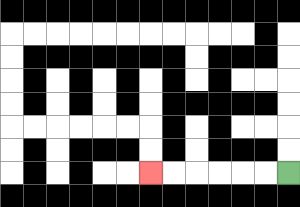{'start': '[12, 7]', 'end': '[6, 7]', 'path_directions': 'L,L,L,L,L,L', 'path_coordinates': '[[12, 7], [11, 7], [10, 7], [9, 7], [8, 7], [7, 7], [6, 7]]'}